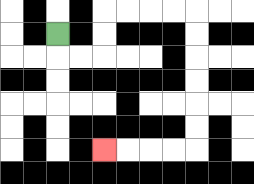{'start': '[2, 1]', 'end': '[4, 6]', 'path_directions': 'D,R,R,U,U,R,R,R,R,D,D,D,D,D,D,L,L,L,L', 'path_coordinates': '[[2, 1], [2, 2], [3, 2], [4, 2], [4, 1], [4, 0], [5, 0], [6, 0], [7, 0], [8, 0], [8, 1], [8, 2], [8, 3], [8, 4], [8, 5], [8, 6], [7, 6], [6, 6], [5, 6], [4, 6]]'}